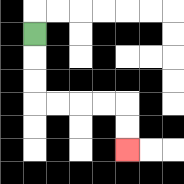{'start': '[1, 1]', 'end': '[5, 6]', 'path_directions': 'D,D,D,R,R,R,R,D,D', 'path_coordinates': '[[1, 1], [1, 2], [1, 3], [1, 4], [2, 4], [3, 4], [4, 4], [5, 4], [5, 5], [5, 6]]'}